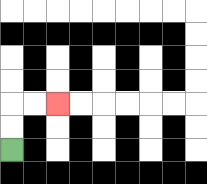{'start': '[0, 6]', 'end': '[2, 4]', 'path_directions': 'U,U,R,R', 'path_coordinates': '[[0, 6], [0, 5], [0, 4], [1, 4], [2, 4]]'}